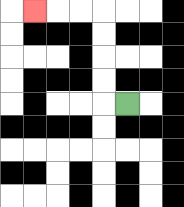{'start': '[5, 4]', 'end': '[1, 0]', 'path_directions': 'L,U,U,U,U,L,L,L', 'path_coordinates': '[[5, 4], [4, 4], [4, 3], [4, 2], [4, 1], [4, 0], [3, 0], [2, 0], [1, 0]]'}